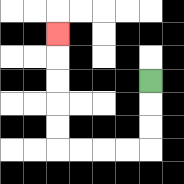{'start': '[6, 3]', 'end': '[2, 1]', 'path_directions': 'D,D,D,L,L,L,L,U,U,U,U,U', 'path_coordinates': '[[6, 3], [6, 4], [6, 5], [6, 6], [5, 6], [4, 6], [3, 6], [2, 6], [2, 5], [2, 4], [2, 3], [2, 2], [2, 1]]'}